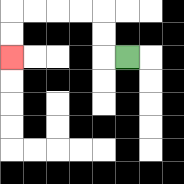{'start': '[5, 2]', 'end': '[0, 2]', 'path_directions': 'L,U,U,L,L,L,L,D,D', 'path_coordinates': '[[5, 2], [4, 2], [4, 1], [4, 0], [3, 0], [2, 0], [1, 0], [0, 0], [0, 1], [0, 2]]'}